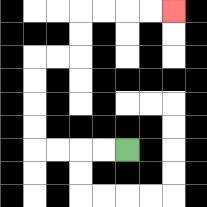{'start': '[5, 6]', 'end': '[7, 0]', 'path_directions': 'L,L,L,L,U,U,U,U,R,R,U,U,R,R,R,R', 'path_coordinates': '[[5, 6], [4, 6], [3, 6], [2, 6], [1, 6], [1, 5], [1, 4], [1, 3], [1, 2], [2, 2], [3, 2], [3, 1], [3, 0], [4, 0], [5, 0], [6, 0], [7, 0]]'}